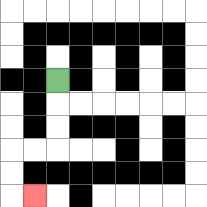{'start': '[2, 3]', 'end': '[1, 8]', 'path_directions': 'D,D,D,L,L,D,D,R', 'path_coordinates': '[[2, 3], [2, 4], [2, 5], [2, 6], [1, 6], [0, 6], [0, 7], [0, 8], [1, 8]]'}